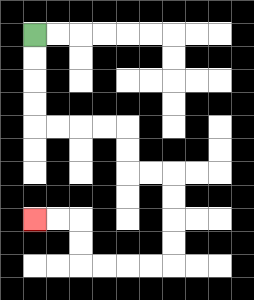{'start': '[1, 1]', 'end': '[1, 9]', 'path_directions': 'D,D,D,D,R,R,R,R,D,D,R,R,D,D,D,D,L,L,L,L,U,U,L,L', 'path_coordinates': '[[1, 1], [1, 2], [1, 3], [1, 4], [1, 5], [2, 5], [3, 5], [4, 5], [5, 5], [5, 6], [5, 7], [6, 7], [7, 7], [7, 8], [7, 9], [7, 10], [7, 11], [6, 11], [5, 11], [4, 11], [3, 11], [3, 10], [3, 9], [2, 9], [1, 9]]'}